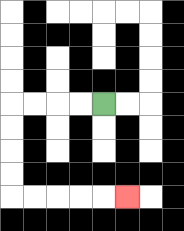{'start': '[4, 4]', 'end': '[5, 8]', 'path_directions': 'L,L,L,L,D,D,D,D,R,R,R,R,R', 'path_coordinates': '[[4, 4], [3, 4], [2, 4], [1, 4], [0, 4], [0, 5], [0, 6], [0, 7], [0, 8], [1, 8], [2, 8], [3, 8], [4, 8], [5, 8]]'}